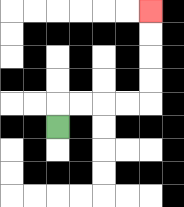{'start': '[2, 5]', 'end': '[6, 0]', 'path_directions': 'U,R,R,R,R,U,U,U,U', 'path_coordinates': '[[2, 5], [2, 4], [3, 4], [4, 4], [5, 4], [6, 4], [6, 3], [6, 2], [6, 1], [6, 0]]'}